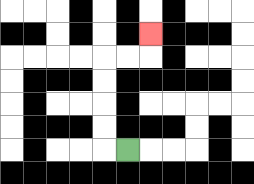{'start': '[5, 6]', 'end': '[6, 1]', 'path_directions': 'L,U,U,U,U,R,R,U', 'path_coordinates': '[[5, 6], [4, 6], [4, 5], [4, 4], [4, 3], [4, 2], [5, 2], [6, 2], [6, 1]]'}